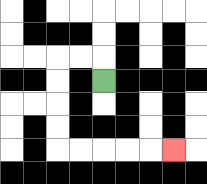{'start': '[4, 3]', 'end': '[7, 6]', 'path_directions': 'U,L,L,D,D,D,D,R,R,R,R,R', 'path_coordinates': '[[4, 3], [4, 2], [3, 2], [2, 2], [2, 3], [2, 4], [2, 5], [2, 6], [3, 6], [4, 6], [5, 6], [6, 6], [7, 6]]'}